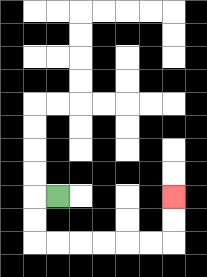{'start': '[2, 8]', 'end': '[7, 8]', 'path_directions': 'L,D,D,R,R,R,R,R,R,U,U', 'path_coordinates': '[[2, 8], [1, 8], [1, 9], [1, 10], [2, 10], [3, 10], [4, 10], [5, 10], [6, 10], [7, 10], [7, 9], [7, 8]]'}